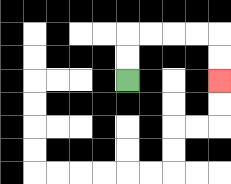{'start': '[5, 3]', 'end': '[9, 3]', 'path_directions': 'U,U,R,R,R,R,D,D', 'path_coordinates': '[[5, 3], [5, 2], [5, 1], [6, 1], [7, 1], [8, 1], [9, 1], [9, 2], [9, 3]]'}